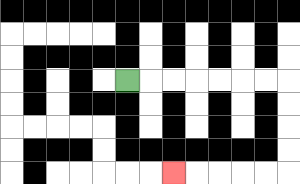{'start': '[5, 3]', 'end': '[7, 7]', 'path_directions': 'R,R,R,R,R,R,R,D,D,D,D,L,L,L,L,L', 'path_coordinates': '[[5, 3], [6, 3], [7, 3], [8, 3], [9, 3], [10, 3], [11, 3], [12, 3], [12, 4], [12, 5], [12, 6], [12, 7], [11, 7], [10, 7], [9, 7], [8, 7], [7, 7]]'}